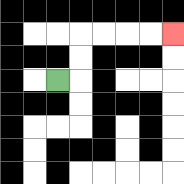{'start': '[2, 3]', 'end': '[7, 1]', 'path_directions': 'R,U,U,R,R,R,R', 'path_coordinates': '[[2, 3], [3, 3], [3, 2], [3, 1], [4, 1], [5, 1], [6, 1], [7, 1]]'}